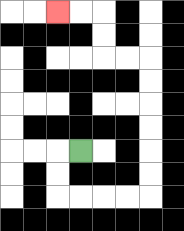{'start': '[3, 6]', 'end': '[2, 0]', 'path_directions': 'L,D,D,R,R,R,R,U,U,U,U,U,U,L,L,U,U,L,L', 'path_coordinates': '[[3, 6], [2, 6], [2, 7], [2, 8], [3, 8], [4, 8], [5, 8], [6, 8], [6, 7], [6, 6], [6, 5], [6, 4], [6, 3], [6, 2], [5, 2], [4, 2], [4, 1], [4, 0], [3, 0], [2, 0]]'}